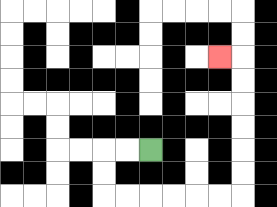{'start': '[6, 6]', 'end': '[9, 2]', 'path_directions': 'L,L,D,D,R,R,R,R,R,R,U,U,U,U,U,U,L', 'path_coordinates': '[[6, 6], [5, 6], [4, 6], [4, 7], [4, 8], [5, 8], [6, 8], [7, 8], [8, 8], [9, 8], [10, 8], [10, 7], [10, 6], [10, 5], [10, 4], [10, 3], [10, 2], [9, 2]]'}